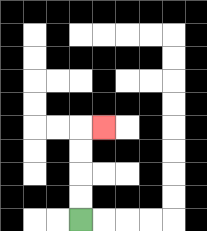{'start': '[3, 9]', 'end': '[4, 5]', 'path_directions': 'U,U,U,U,R', 'path_coordinates': '[[3, 9], [3, 8], [3, 7], [3, 6], [3, 5], [4, 5]]'}